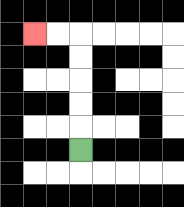{'start': '[3, 6]', 'end': '[1, 1]', 'path_directions': 'U,U,U,U,U,L,L', 'path_coordinates': '[[3, 6], [3, 5], [3, 4], [3, 3], [3, 2], [3, 1], [2, 1], [1, 1]]'}